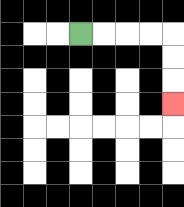{'start': '[3, 1]', 'end': '[7, 4]', 'path_directions': 'R,R,R,R,D,D,D', 'path_coordinates': '[[3, 1], [4, 1], [5, 1], [6, 1], [7, 1], [7, 2], [7, 3], [7, 4]]'}